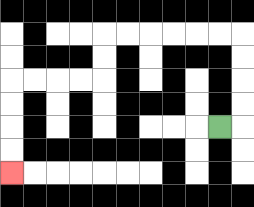{'start': '[9, 5]', 'end': '[0, 7]', 'path_directions': 'R,U,U,U,U,L,L,L,L,L,L,D,D,L,L,L,L,D,D,D,D', 'path_coordinates': '[[9, 5], [10, 5], [10, 4], [10, 3], [10, 2], [10, 1], [9, 1], [8, 1], [7, 1], [6, 1], [5, 1], [4, 1], [4, 2], [4, 3], [3, 3], [2, 3], [1, 3], [0, 3], [0, 4], [0, 5], [0, 6], [0, 7]]'}